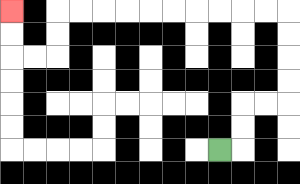{'start': '[9, 6]', 'end': '[0, 0]', 'path_directions': 'R,U,U,R,R,U,U,U,U,L,L,L,L,L,L,L,L,L,L,D,D,L,L,U,U', 'path_coordinates': '[[9, 6], [10, 6], [10, 5], [10, 4], [11, 4], [12, 4], [12, 3], [12, 2], [12, 1], [12, 0], [11, 0], [10, 0], [9, 0], [8, 0], [7, 0], [6, 0], [5, 0], [4, 0], [3, 0], [2, 0], [2, 1], [2, 2], [1, 2], [0, 2], [0, 1], [0, 0]]'}